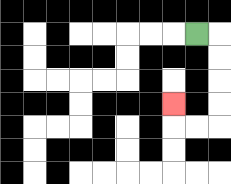{'start': '[8, 1]', 'end': '[7, 4]', 'path_directions': 'R,D,D,D,D,L,L,U', 'path_coordinates': '[[8, 1], [9, 1], [9, 2], [9, 3], [9, 4], [9, 5], [8, 5], [7, 5], [7, 4]]'}